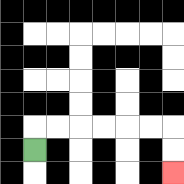{'start': '[1, 6]', 'end': '[7, 7]', 'path_directions': 'U,R,R,R,R,R,R,D,D', 'path_coordinates': '[[1, 6], [1, 5], [2, 5], [3, 5], [4, 5], [5, 5], [6, 5], [7, 5], [7, 6], [7, 7]]'}